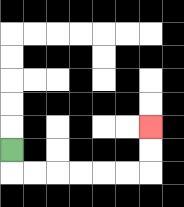{'start': '[0, 6]', 'end': '[6, 5]', 'path_directions': 'D,R,R,R,R,R,R,U,U', 'path_coordinates': '[[0, 6], [0, 7], [1, 7], [2, 7], [3, 7], [4, 7], [5, 7], [6, 7], [6, 6], [6, 5]]'}